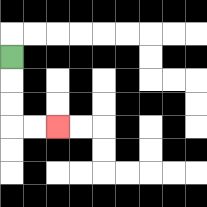{'start': '[0, 2]', 'end': '[2, 5]', 'path_directions': 'D,D,D,R,R', 'path_coordinates': '[[0, 2], [0, 3], [0, 4], [0, 5], [1, 5], [2, 5]]'}